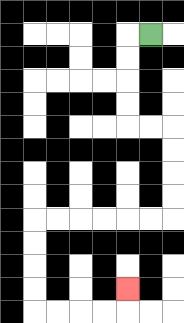{'start': '[6, 1]', 'end': '[5, 12]', 'path_directions': 'L,D,D,D,D,R,R,D,D,D,D,L,L,L,L,L,L,D,D,D,D,R,R,R,R,U', 'path_coordinates': '[[6, 1], [5, 1], [5, 2], [5, 3], [5, 4], [5, 5], [6, 5], [7, 5], [7, 6], [7, 7], [7, 8], [7, 9], [6, 9], [5, 9], [4, 9], [3, 9], [2, 9], [1, 9], [1, 10], [1, 11], [1, 12], [1, 13], [2, 13], [3, 13], [4, 13], [5, 13], [5, 12]]'}